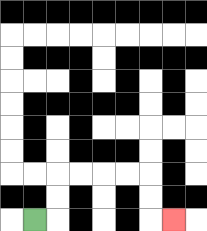{'start': '[1, 9]', 'end': '[7, 9]', 'path_directions': 'R,U,U,R,R,R,R,D,D,R', 'path_coordinates': '[[1, 9], [2, 9], [2, 8], [2, 7], [3, 7], [4, 7], [5, 7], [6, 7], [6, 8], [6, 9], [7, 9]]'}